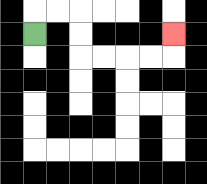{'start': '[1, 1]', 'end': '[7, 1]', 'path_directions': 'U,R,R,D,D,R,R,R,R,U', 'path_coordinates': '[[1, 1], [1, 0], [2, 0], [3, 0], [3, 1], [3, 2], [4, 2], [5, 2], [6, 2], [7, 2], [7, 1]]'}